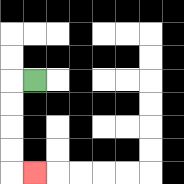{'start': '[1, 3]', 'end': '[1, 7]', 'path_directions': 'L,D,D,D,D,R', 'path_coordinates': '[[1, 3], [0, 3], [0, 4], [0, 5], [0, 6], [0, 7], [1, 7]]'}